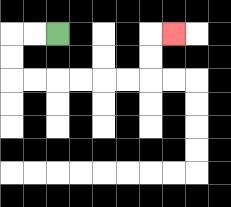{'start': '[2, 1]', 'end': '[7, 1]', 'path_directions': 'L,L,D,D,R,R,R,R,R,R,U,U,R', 'path_coordinates': '[[2, 1], [1, 1], [0, 1], [0, 2], [0, 3], [1, 3], [2, 3], [3, 3], [4, 3], [5, 3], [6, 3], [6, 2], [6, 1], [7, 1]]'}